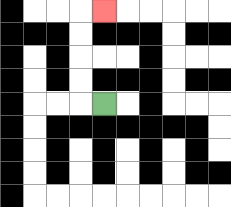{'start': '[4, 4]', 'end': '[4, 0]', 'path_directions': 'L,U,U,U,U,R', 'path_coordinates': '[[4, 4], [3, 4], [3, 3], [3, 2], [3, 1], [3, 0], [4, 0]]'}